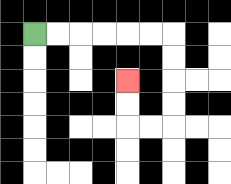{'start': '[1, 1]', 'end': '[5, 3]', 'path_directions': 'R,R,R,R,R,R,D,D,D,D,L,L,U,U', 'path_coordinates': '[[1, 1], [2, 1], [3, 1], [4, 1], [5, 1], [6, 1], [7, 1], [7, 2], [7, 3], [7, 4], [7, 5], [6, 5], [5, 5], [5, 4], [5, 3]]'}